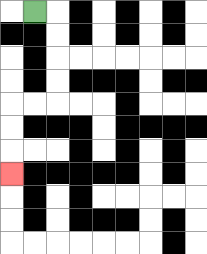{'start': '[1, 0]', 'end': '[0, 7]', 'path_directions': 'R,D,D,D,D,L,L,D,D,D', 'path_coordinates': '[[1, 0], [2, 0], [2, 1], [2, 2], [2, 3], [2, 4], [1, 4], [0, 4], [0, 5], [0, 6], [0, 7]]'}